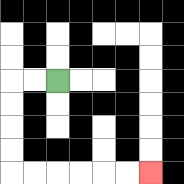{'start': '[2, 3]', 'end': '[6, 7]', 'path_directions': 'L,L,D,D,D,D,R,R,R,R,R,R', 'path_coordinates': '[[2, 3], [1, 3], [0, 3], [0, 4], [0, 5], [0, 6], [0, 7], [1, 7], [2, 7], [3, 7], [4, 7], [5, 7], [6, 7]]'}